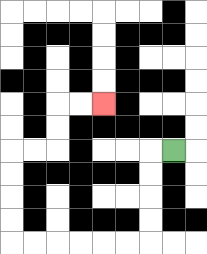{'start': '[7, 6]', 'end': '[4, 4]', 'path_directions': 'L,D,D,D,D,L,L,L,L,L,L,U,U,U,U,R,R,U,U,R,R', 'path_coordinates': '[[7, 6], [6, 6], [6, 7], [6, 8], [6, 9], [6, 10], [5, 10], [4, 10], [3, 10], [2, 10], [1, 10], [0, 10], [0, 9], [0, 8], [0, 7], [0, 6], [1, 6], [2, 6], [2, 5], [2, 4], [3, 4], [4, 4]]'}